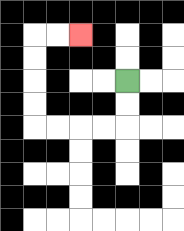{'start': '[5, 3]', 'end': '[3, 1]', 'path_directions': 'D,D,L,L,L,L,U,U,U,U,R,R', 'path_coordinates': '[[5, 3], [5, 4], [5, 5], [4, 5], [3, 5], [2, 5], [1, 5], [1, 4], [1, 3], [1, 2], [1, 1], [2, 1], [3, 1]]'}